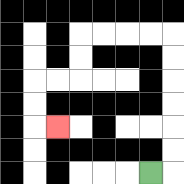{'start': '[6, 7]', 'end': '[2, 5]', 'path_directions': 'R,U,U,U,U,U,U,L,L,L,L,D,D,L,L,D,D,R', 'path_coordinates': '[[6, 7], [7, 7], [7, 6], [7, 5], [7, 4], [7, 3], [7, 2], [7, 1], [6, 1], [5, 1], [4, 1], [3, 1], [3, 2], [3, 3], [2, 3], [1, 3], [1, 4], [1, 5], [2, 5]]'}